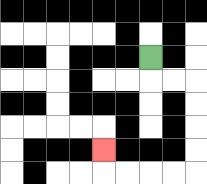{'start': '[6, 2]', 'end': '[4, 6]', 'path_directions': 'D,R,R,D,D,D,D,L,L,L,L,U', 'path_coordinates': '[[6, 2], [6, 3], [7, 3], [8, 3], [8, 4], [8, 5], [8, 6], [8, 7], [7, 7], [6, 7], [5, 7], [4, 7], [4, 6]]'}